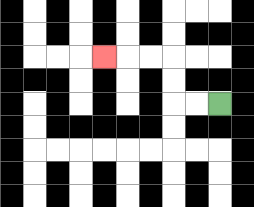{'start': '[9, 4]', 'end': '[4, 2]', 'path_directions': 'L,L,U,U,L,L,L', 'path_coordinates': '[[9, 4], [8, 4], [7, 4], [7, 3], [7, 2], [6, 2], [5, 2], [4, 2]]'}